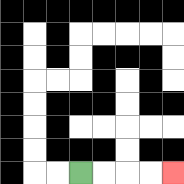{'start': '[3, 7]', 'end': '[7, 7]', 'path_directions': 'R,R,R,R', 'path_coordinates': '[[3, 7], [4, 7], [5, 7], [6, 7], [7, 7]]'}